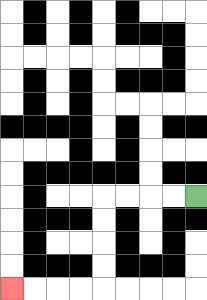{'start': '[8, 8]', 'end': '[0, 12]', 'path_directions': 'L,L,L,L,D,D,D,D,L,L,L,L', 'path_coordinates': '[[8, 8], [7, 8], [6, 8], [5, 8], [4, 8], [4, 9], [4, 10], [4, 11], [4, 12], [3, 12], [2, 12], [1, 12], [0, 12]]'}